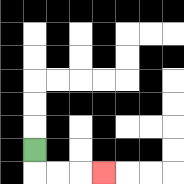{'start': '[1, 6]', 'end': '[4, 7]', 'path_directions': 'D,R,R,R', 'path_coordinates': '[[1, 6], [1, 7], [2, 7], [3, 7], [4, 7]]'}